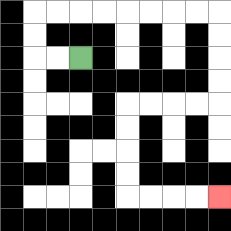{'start': '[3, 2]', 'end': '[9, 8]', 'path_directions': 'L,L,U,U,R,R,R,R,R,R,R,R,D,D,D,D,L,L,L,L,D,D,D,D,R,R,R,R', 'path_coordinates': '[[3, 2], [2, 2], [1, 2], [1, 1], [1, 0], [2, 0], [3, 0], [4, 0], [5, 0], [6, 0], [7, 0], [8, 0], [9, 0], [9, 1], [9, 2], [9, 3], [9, 4], [8, 4], [7, 4], [6, 4], [5, 4], [5, 5], [5, 6], [5, 7], [5, 8], [6, 8], [7, 8], [8, 8], [9, 8]]'}